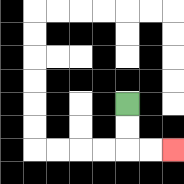{'start': '[5, 4]', 'end': '[7, 6]', 'path_directions': 'D,D,R,R', 'path_coordinates': '[[5, 4], [5, 5], [5, 6], [6, 6], [7, 6]]'}